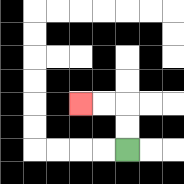{'start': '[5, 6]', 'end': '[3, 4]', 'path_directions': 'U,U,L,L', 'path_coordinates': '[[5, 6], [5, 5], [5, 4], [4, 4], [3, 4]]'}